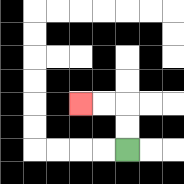{'start': '[5, 6]', 'end': '[3, 4]', 'path_directions': 'U,U,L,L', 'path_coordinates': '[[5, 6], [5, 5], [5, 4], [4, 4], [3, 4]]'}